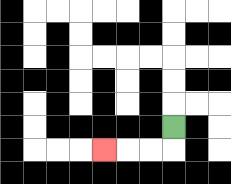{'start': '[7, 5]', 'end': '[4, 6]', 'path_directions': 'D,L,L,L', 'path_coordinates': '[[7, 5], [7, 6], [6, 6], [5, 6], [4, 6]]'}